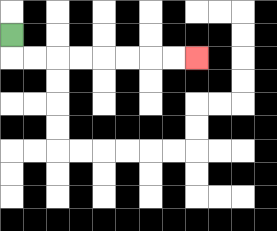{'start': '[0, 1]', 'end': '[8, 2]', 'path_directions': 'D,R,R,R,R,R,R,R,R', 'path_coordinates': '[[0, 1], [0, 2], [1, 2], [2, 2], [3, 2], [4, 2], [5, 2], [6, 2], [7, 2], [8, 2]]'}